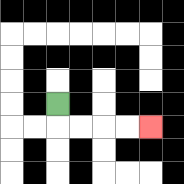{'start': '[2, 4]', 'end': '[6, 5]', 'path_directions': 'D,R,R,R,R', 'path_coordinates': '[[2, 4], [2, 5], [3, 5], [4, 5], [5, 5], [6, 5]]'}